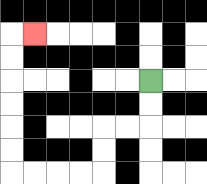{'start': '[6, 3]', 'end': '[1, 1]', 'path_directions': 'D,D,L,L,D,D,L,L,L,L,U,U,U,U,U,U,R', 'path_coordinates': '[[6, 3], [6, 4], [6, 5], [5, 5], [4, 5], [4, 6], [4, 7], [3, 7], [2, 7], [1, 7], [0, 7], [0, 6], [0, 5], [0, 4], [0, 3], [0, 2], [0, 1], [1, 1]]'}